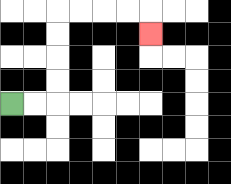{'start': '[0, 4]', 'end': '[6, 1]', 'path_directions': 'R,R,U,U,U,U,R,R,R,R,D', 'path_coordinates': '[[0, 4], [1, 4], [2, 4], [2, 3], [2, 2], [2, 1], [2, 0], [3, 0], [4, 0], [5, 0], [6, 0], [6, 1]]'}